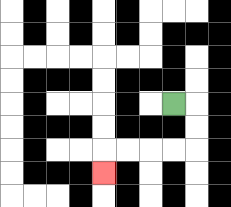{'start': '[7, 4]', 'end': '[4, 7]', 'path_directions': 'R,D,D,L,L,L,L,D', 'path_coordinates': '[[7, 4], [8, 4], [8, 5], [8, 6], [7, 6], [6, 6], [5, 6], [4, 6], [4, 7]]'}